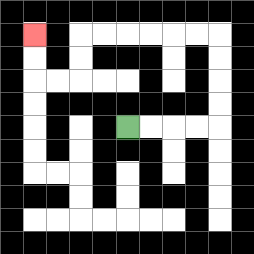{'start': '[5, 5]', 'end': '[1, 1]', 'path_directions': 'R,R,R,R,U,U,U,U,L,L,L,L,L,L,D,D,L,L,U,U', 'path_coordinates': '[[5, 5], [6, 5], [7, 5], [8, 5], [9, 5], [9, 4], [9, 3], [9, 2], [9, 1], [8, 1], [7, 1], [6, 1], [5, 1], [4, 1], [3, 1], [3, 2], [3, 3], [2, 3], [1, 3], [1, 2], [1, 1]]'}